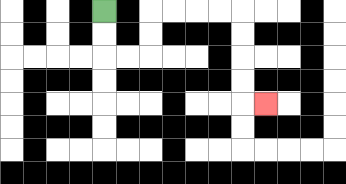{'start': '[4, 0]', 'end': '[11, 4]', 'path_directions': 'D,D,R,R,U,U,R,R,R,R,D,D,D,D,R', 'path_coordinates': '[[4, 0], [4, 1], [4, 2], [5, 2], [6, 2], [6, 1], [6, 0], [7, 0], [8, 0], [9, 0], [10, 0], [10, 1], [10, 2], [10, 3], [10, 4], [11, 4]]'}